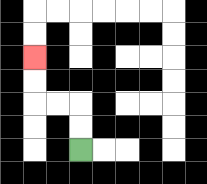{'start': '[3, 6]', 'end': '[1, 2]', 'path_directions': 'U,U,L,L,U,U', 'path_coordinates': '[[3, 6], [3, 5], [3, 4], [2, 4], [1, 4], [1, 3], [1, 2]]'}